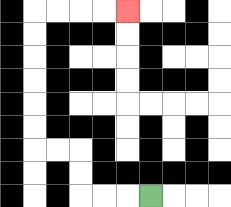{'start': '[6, 8]', 'end': '[5, 0]', 'path_directions': 'L,L,L,U,U,L,L,U,U,U,U,U,U,R,R,R,R', 'path_coordinates': '[[6, 8], [5, 8], [4, 8], [3, 8], [3, 7], [3, 6], [2, 6], [1, 6], [1, 5], [1, 4], [1, 3], [1, 2], [1, 1], [1, 0], [2, 0], [3, 0], [4, 0], [5, 0]]'}